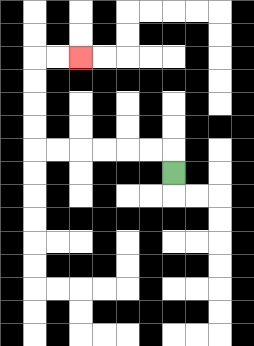{'start': '[7, 7]', 'end': '[3, 2]', 'path_directions': 'U,L,L,L,L,L,L,U,U,U,U,R,R', 'path_coordinates': '[[7, 7], [7, 6], [6, 6], [5, 6], [4, 6], [3, 6], [2, 6], [1, 6], [1, 5], [1, 4], [1, 3], [1, 2], [2, 2], [3, 2]]'}